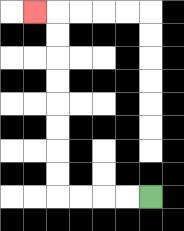{'start': '[6, 8]', 'end': '[1, 0]', 'path_directions': 'L,L,L,L,U,U,U,U,U,U,U,U,L', 'path_coordinates': '[[6, 8], [5, 8], [4, 8], [3, 8], [2, 8], [2, 7], [2, 6], [2, 5], [2, 4], [2, 3], [2, 2], [2, 1], [2, 0], [1, 0]]'}